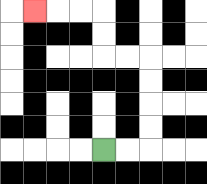{'start': '[4, 6]', 'end': '[1, 0]', 'path_directions': 'R,R,U,U,U,U,L,L,U,U,L,L,L', 'path_coordinates': '[[4, 6], [5, 6], [6, 6], [6, 5], [6, 4], [6, 3], [6, 2], [5, 2], [4, 2], [4, 1], [4, 0], [3, 0], [2, 0], [1, 0]]'}